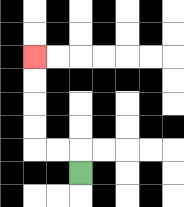{'start': '[3, 7]', 'end': '[1, 2]', 'path_directions': 'U,L,L,U,U,U,U', 'path_coordinates': '[[3, 7], [3, 6], [2, 6], [1, 6], [1, 5], [1, 4], [1, 3], [1, 2]]'}